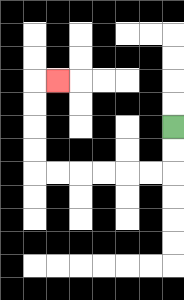{'start': '[7, 5]', 'end': '[2, 3]', 'path_directions': 'D,D,L,L,L,L,L,L,U,U,U,U,R', 'path_coordinates': '[[7, 5], [7, 6], [7, 7], [6, 7], [5, 7], [4, 7], [3, 7], [2, 7], [1, 7], [1, 6], [1, 5], [1, 4], [1, 3], [2, 3]]'}